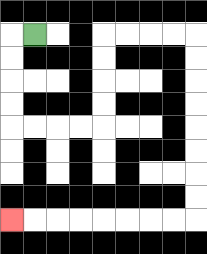{'start': '[1, 1]', 'end': '[0, 9]', 'path_directions': 'L,D,D,D,D,R,R,R,R,U,U,U,U,R,R,R,R,D,D,D,D,D,D,D,D,L,L,L,L,L,L,L,L', 'path_coordinates': '[[1, 1], [0, 1], [0, 2], [0, 3], [0, 4], [0, 5], [1, 5], [2, 5], [3, 5], [4, 5], [4, 4], [4, 3], [4, 2], [4, 1], [5, 1], [6, 1], [7, 1], [8, 1], [8, 2], [8, 3], [8, 4], [8, 5], [8, 6], [8, 7], [8, 8], [8, 9], [7, 9], [6, 9], [5, 9], [4, 9], [3, 9], [2, 9], [1, 9], [0, 9]]'}